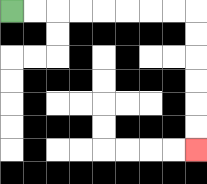{'start': '[0, 0]', 'end': '[8, 6]', 'path_directions': 'R,R,R,R,R,R,R,R,D,D,D,D,D,D', 'path_coordinates': '[[0, 0], [1, 0], [2, 0], [3, 0], [4, 0], [5, 0], [6, 0], [7, 0], [8, 0], [8, 1], [8, 2], [8, 3], [8, 4], [8, 5], [8, 6]]'}